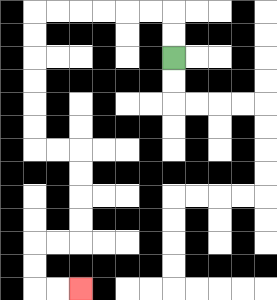{'start': '[7, 2]', 'end': '[3, 12]', 'path_directions': 'U,U,L,L,L,L,L,L,D,D,D,D,D,D,R,R,D,D,D,D,L,L,D,D,R,R', 'path_coordinates': '[[7, 2], [7, 1], [7, 0], [6, 0], [5, 0], [4, 0], [3, 0], [2, 0], [1, 0], [1, 1], [1, 2], [1, 3], [1, 4], [1, 5], [1, 6], [2, 6], [3, 6], [3, 7], [3, 8], [3, 9], [3, 10], [2, 10], [1, 10], [1, 11], [1, 12], [2, 12], [3, 12]]'}